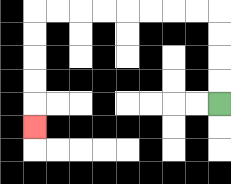{'start': '[9, 4]', 'end': '[1, 5]', 'path_directions': 'U,U,U,U,L,L,L,L,L,L,L,L,D,D,D,D,D', 'path_coordinates': '[[9, 4], [9, 3], [9, 2], [9, 1], [9, 0], [8, 0], [7, 0], [6, 0], [5, 0], [4, 0], [3, 0], [2, 0], [1, 0], [1, 1], [1, 2], [1, 3], [1, 4], [1, 5]]'}